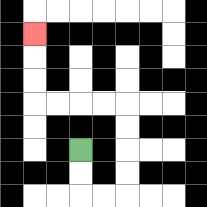{'start': '[3, 6]', 'end': '[1, 1]', 'path_directions': 'D,D,R,R,U,U,U,U,L,L,L,L,U,U,U', 'path_coordinates': '[[3, 6], [3, 7], [3, 8], [4, 8], [5, 8], [5, 7], [5, 6], [5, 5], [5, 4], [4, 4], [3, 4], [2, 4], [1, 4], [1, 3], [1, 2], [1, 1]]'}